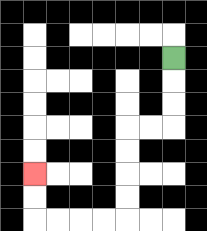{'start': '[7, 2]', 'end': '[1, 7]', 'path_directions': 'D,D,D,L,L,D,D,D,D,L,L,L,L,U,U', 'path_coordinates': '[[7, 2], [7, 3], [7, 4], [7, 5], [6, 5], [5, 5], [5, 6], [5, 7], [5, 8], [5, 9], [4, 9], [3, 9], [2, 9], [1, 9], [1, 8], [1, 7]]'}